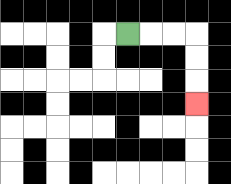{'start': '[5, 1]', 'end': '[8, 4]', 'path_directions': 'R,R,R,D,D,D', 'path_coordinates': '[[5, 1], [6, 1], [7, 1], [8, 1], [8, 2], [8, 3], [8, 4]]'}